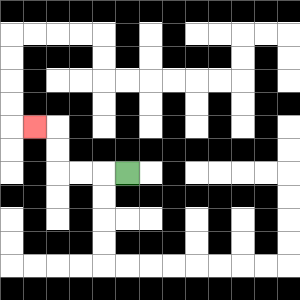{'start': '[5, 7]', 'end': '[1, 5]', 'path_directions': 'L,L,L,U,U,L', 'path_coordinates': '[[5, 7], [4, 7], [3, 7], [2, 7], [2, 6], [2, 5], [1, 5]]'}